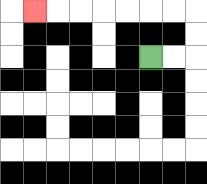{'start': '[6, 2]', 'end': '[1, 0]', 'path_directions': 'R,R,U,U,L,L,L,L,L,L,L', 'path_coordinates': '[[6, 2], [7, 2], [8, 2], [8, 1], [8, 0], [7, 0], [6, 0], [5, 0], [4, 0], [3, 0], [2, 0], [1, 0]]'}